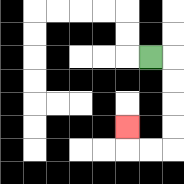{'start': '[6, 2]', 'end': '[5, 5]', 'path_directions': 'R,D,D,D,D,L,L,U', 'path_coordinates': '[[6, 2], [7, 2], [7, 3], [7, 4], [7, 5], [7, 6], [6, 6], [5, 6], [5, 5]]'}